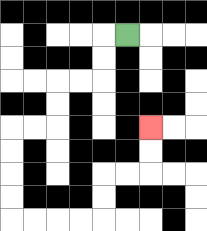{'start': '[5, 1]', 'end': '[6, 5]', 'path_directions': 'L,D,D,L,L,D,D,L,L,D,D,D,D,R,R,R,R,U,U,R,R,U,U', 'path_coordinates': '[[5, 1], [4, 1], [4, 2], [4, 3], [3, 3], [2, 3], [2, 4], [2, 5], [1, 5], [0, 5], [0, 6], [0, 7], [0, 8], [0, 9], [1, 9], [2, 9], [3, 9], [4, 9], [4, 8], [4, 7], [5, 7], [6, 7], [6, 6], [6, 5]]'}